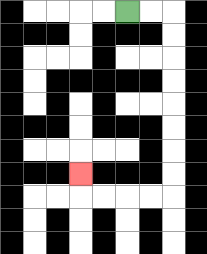{'start': '[5, 0]', 'end': '[3, 7]', 'path_directions': 'R,R,D,D,D,D,D,D,D,D,L,L,L,L,U', 'path_coordinates': '[[5, 0], [6, 0], [7, 0], [7, 1], [7, 2], [7, 3], [7, 4], [7, 5], [7, 6], [7, 7], [7, 8], [6, 8], [5, 8], [4, 8], [3, 8], [3, 7]]'}